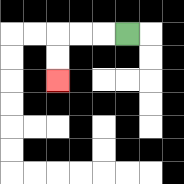{'start': '[5, 1]', 'end': '[2, 3]', 'path_directions': 'L,L,L,D,D', 'path_coordinates': '[[5, 1], [4, 1], [3, 1], [2, 1], [2, 2], [2, 3]]'}